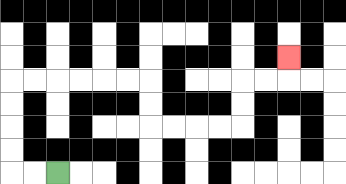{'start': '[2, 7]', 'end': '[12, 2]', 'path_directions': 'L,L,U,U,U,U,R,R,R,R,R,R,D,D,R,R,R,R,U,U,R,R,U', 'path_coordinates': '[[2, 7], [1, 7], [0, 7], [0, 6], [0, 5], [0, 4], [0, 3], [1, 3], [2, 3], [3, 3], [4, 3], [5, 3], [6, 3], [6, 4], [6, 5], [7, 5], [8, 5], [9, 5], [10, 5], [10, 4], [10, 3], [11, 3], [12, 3], [12, 2]]'}